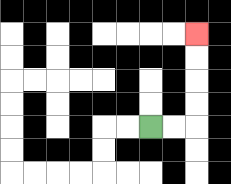{'start': '[6, 5]', 'end': '[8, 1]', 'path_directions': 'R,R,U,U,U,U', 'path_coordinates': '[[6, 5], [7, 5], [8, 5], [8, 4], [8, 3], [8, 2], [8, 1]]'}